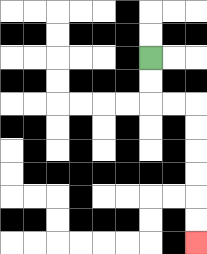{'start': '[6, 2]', 'end': '[8, 10]', 'path_directions': 'D,D,R,R,D,D,D,D,D,D', 'path_coordinates': '[[6, 2], [6, 3], [6, 4], [7, 4], [8, 4], [8, 5], [8, 6], [8, 7], [8, 8], [8, 9], [8, 10]]'}